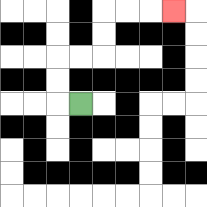{'start': '[3, 4]', 'end': '[7, 0]', 'path_directions': 'L,U,U,R,R,U,U,R,R,R', 'path_coordinates': '[[3, 4], [2, 4], [2, 3], [2, 2], [3, 2], [4, 2], [4, 1], [4, 0], [5, 0], [6, 0], [7, 0]]'}